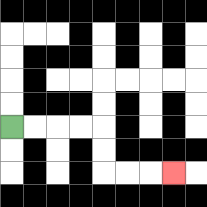{'start': '[0, 5]', 'end': '[7, 7]', 'path_directions': 'R,R,R,R,D,D,R,R,R', 'path_coordinates': '[[0, 5], [1, 5], [2, 5], [3, 5], [4, 5], [4, 6], [4, 7], [5, 7], [6, 7], [7, 7]]'}